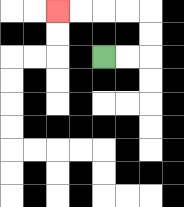{'start': '[4, 2]', 'end': '[2, 0]', 'path_directions': 'R,R,U,U,L,L,L,L', 'path_coordinates': '[[4, 2], [5, 2], [6, 2], [6, 1], [6, 0], [5, 0], [4, 0], [3, 0], [2, 0]]'}